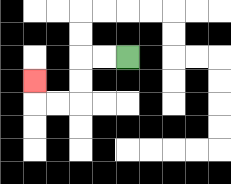{'start': '[5, 2]', 'end': '[1, 3]', 'path_directions': 'L,L,D,D,L,L,U', 'path_coordinates': '[[5, 2], [4, 2], [3, 2], [3, 3], [3, 4], [2, 4], [1, 4], [1, 3]]'}